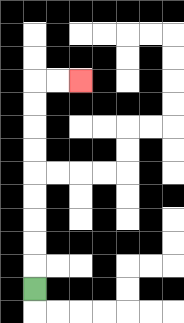{'start': '[1, 12]', 'end': '[3, 3]', 'path_directions': 'U,U,U,U,U,U,U,U,U,R,R', 'path_coordinates': '[[1, 12], [1, 11], [1, 10], [1, 9], [1, 8], [1, 7], [1, 6], [1, 5], [1, 4], [1, 3], [2, 3], [3, 3]]'}